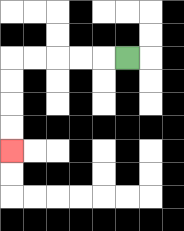{'start': '[5, 2]', 'end': '[0, 6]', 'path_directions': 'L,L,L,L,L,D,D,D,D', 'path_coordinates': '[[5, 2], [4, 2], [3, 2], [2, 2], [1, 2], [0, 2], [0, 3], [0, 4], [0, 5], [0, 6]]'}